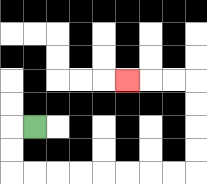{'start': '[1, 5]', 'end': '[5, 3]', 'path_directions': 'L,D,D,R,R,R,R,R,R,R,R,U,U,U,U,L,L,L', 'path_coordinates': '[[1, 5], [0, 5], [0, 6], [0, 7], [1, 7], [2, 7], [3, 7], [4, 7], [5, 7], [6, 7], [7, 7], [8, 7], [8, 6], [8, 5], [8, 4], [8, 3], [7, 3], [6, 3], [5, 3]]'}